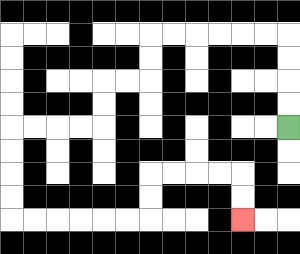{'start': '[12, 5]', 'end': '[10, 9]', 'path_directions': 'U,U,U,U,L,L,L,L,L,L,D,D,L,L,D,D,L,L,L,L,D,D,D,D,R,R,R,R,R,R,U,U,R,R,R,R,D,D', 'path_coordinates': '[[12, 5], [12, 4], [12, 3], [12, 2], [12, 1], [11, 1], [10, 1], [9, 1], [8, 1], [7, 1], [6, 1], [6, 2], [6, 3], [5, 3], [4, 3], [4, 4], [4, 5], [3, 5], [2, 5], [1, 5], [0, 5], [0, 6], [0, 7], [0, 8], [0, 9], [1, 9], [2, 9], [3, 9], [4, 9], [5, 9], [6, 9], [6, 8], [6, 7], [7, 7], [8, 7], [9, 7], [10, 7], [10, 8], [10, 9]]'}